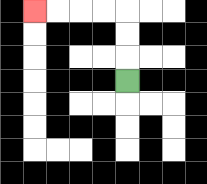{'start': '[5, 3]', 'end': '[1, 0]', 'path_directions': 'U,U,U,L,L,L,L', 'path_coordinates': '[[5, 3], [5, 2], [5, 1], [5, 0], [4, 0], [3, 0], [2, 0], [1, 0]]'}